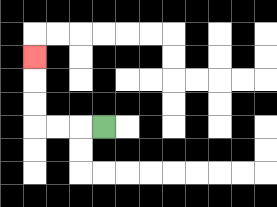{'start': '[4, 5]', 'end': '[1, 2]', 'path_directions': 'L,L,L,U,U,U', 'path_coordinates': '[[4, 5], [3, 5], [2, 5], [1, 5], [1, 4], [1, 3], [1, 2]]'}